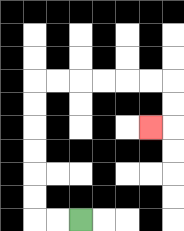{'start': '[3, 9]', 'end': '[6, 5]', 'path_directions': 'L,L,U,U,U,U,U,U,R,R,R,R,R,R,D,D,L', 'path_coordinates': '[[3, 9], [2, 9], [1, 9], [1, 8], [1, 7], [1, 6], [1, 5], [1, 4], [1, 3], [2, 3], [3, 3], [4, 3], [5, 3], [6, 3], [7, 3], [7, 4], [7, 5], [6, 5]]'}